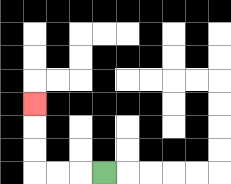{'start': '[4, 7]', 'end': '[1, 4]', 'path_directions': 'L,L,L,U,U,U', 'path_coordinates': '[[4, 7], [3, 7], [2, 7], [1, 7], [1, 6], [1, 5], [1, 4]]'}